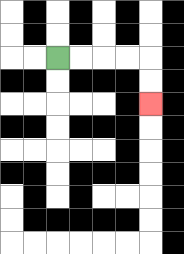{'start': '[2, 2]', 'end': '[6, 4]', 'path_directions': 'R,R,R,R,D,D', 'path_coordinates': '[[2, 2], [3, 2], [4, 2], [5, 2], [6, 2], [6, 3], [6, 4]]'}